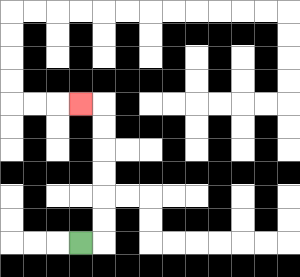{'start': '[3, 10]', 'end': '[3, 4]', 'path_directions': 'R,U,U,U,U,U,U,L', 'path_coordinates': '[[3, 10], [4, 10], [4, 9], [4, 8], [4, 7], [4, 6], [4, 5], [4, 4], [3, 4]]'}